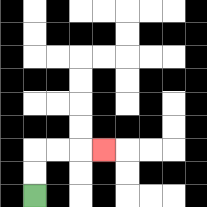{'start': '[1, 8]', 'end': '[4, 6]', 'path_directions': 'U,U,R,R,R', 'path_coordinates': '[[1, 8], [1, 7], [1, 6], [2, 6], [3, 6], [4, 6]]'}